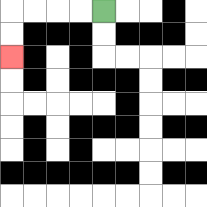{'start': '[4, 0]', 'end': '[0, 2]', 'path_directions': 'L,L,L,L,D,D', 'path_coordinates': '[[4, 0], [3, 0], [2, 0], [1, 0], [0, 0], [0, 1], [0, 2]]'}